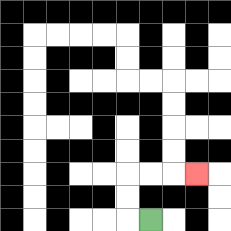{'start': '[6, 9]', 'end': '[8, 7]', 'path_directions': 'L,U,U,R,R,R', 'path_coordinates': '[[6, 9], [5, 9], [5, 8], [5, 7], [6, 7], [7, 7], [8, 7]]'}